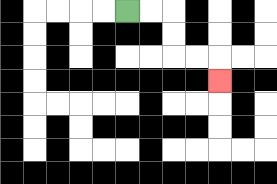{'start': '[5, 0]', 'end': '[9, 3]', 'path_directions': 'R,R,D,D,R,R,D', 'path_coordinates': '[[5, 0], [6, 0], [7, 0], [7, 1], [7, 2], [8, 2], [9, 2], [9, 3]]'}